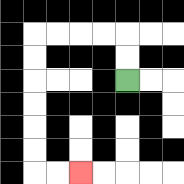{'start': '[5, 3]', 'end': '[3, 7]', 'path_directions': 'U,U,L,L,L,L,D,D,D,D,D,D,R,R', 'path_coordinates': '[[5, 3], [5, 2], [5, 1], [4, 1], [3, 1], [2, 1], [1, 1], [1, 2], [1, 3], [1, 4], [1, 5], [1, 6], [1, 7], [2, 7], [3, 7]]'}